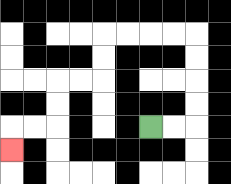{'start': '[6, 5]', 'end': '[0, 6]', 'path_directions': 'R,R,U,U,U,U,L,L,L,L,D,D,L,L,D,D,L,L,D', 'path_coordinates': '[[6, 5], [7, 5], [8, 5], [8, 4], [8, 3], [8, 2], [8, 1], [7, 1], [6, 1], [5, 1], [4, 1], [4, 2], [4, 3], [3, 3], [2, 3], [2, 4], [2, 5], [1, 5], [0, 5], [0, 6]]'}